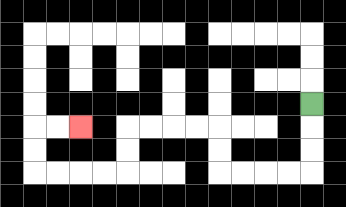{'start': '[13, 4]', 'end': '[3, 5]', 'path_directions': 'D,D,D,L,L,L,L,U,U,L,L,L,L,D,D,L,L,L,L,U,U,R,R', 'path_coordinates': '[[13, 4], [13, 5], [13, 6], [13, 7], [12, 7], [11, 7], [10, 7], [9, 7], [9, 6], [9, 5], [8, 5], [7, 5], [6, 5], [5, 5], [5, 6], [5, 7], [4, 7], [3, 7], [2, 7], [1, 7], [1, 6], [1, 5], [2, 5], [3, 5]]'}